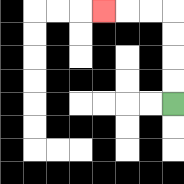{'start': '[7, 4]', 'end': '[4, 0]', 'path_directions': 'U,U,U,U,L,L,L', 'path_coordinates': '[[7, 4], [7, 3], [7, 2], [7, 1], [7, 0], [6, 0], [5, 0], [4, 0]]'}